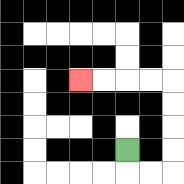{'start': '[5, 6]', 'end': '[3, 3]', 'path_directions': 'D,R,R,U,U,U,U,L,L,L,L', 'path_coordinates': '[[5, 6], [5, 7], [6, 7], [7, 7], [7, 6], [7, 5], [7, 4], [7, 3], [6, 3], [5, 3], [4, 3], [3, 3]]'}